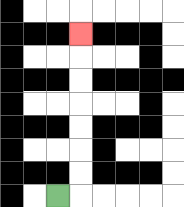{'start': '[2, 8]', 'end': '[3, 1]', 'path_directions': 'R,U,U,U,U,U,U,U', 'path_coordinates': '[[2, 8], [3, 8], [3, 7], [3, 6], [3, 5], [3, 4], [3, 3], [3, 2], [3, 1]]'}